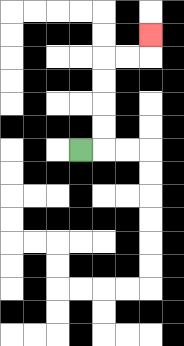{'start': '[3, 6]', 'end': '[6, 1]', 'path_directions': 'R,U,U,U,U,R,R,U', 'path_coordinates': '[[3, 6], [4, 6], [4, 5], [4, 4], [4, 3], [4, 2], [5, 2], [6, 2], [6, 1]]'}